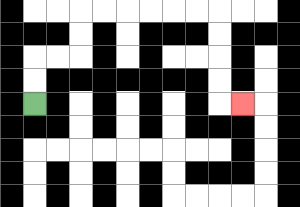{'start': '[1, 4]', 'end': '[10, 4]', 'path_directions': 'U,U,R,R,U,U,R,R,R,R,R,R,D,D,D,D,R', 'path_coordinates': '[[1, 4], [1, 3], [1, 2], [2, 2], [3, 2], [3, 1], [3, 0], [4, 0], [5, 0], [6, 0], [7, 0], [8, 0], [9, 0], [9, 1], [9, 2], [9, 3], [9, 4], [10, 4]]'}